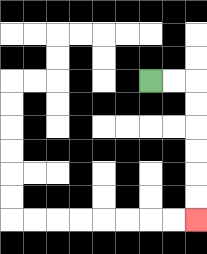{'start': '[6, 3]', 'end': '[8, 9]', 'path_directions': 'R,R,D,D,D,D,D,D', 'path_coordinates': '[[6, 3], [7, 3], [8, 3], [8, 4], [8, 5], [8, 6], [8, 7], [8, 8], [8, 9]]'}